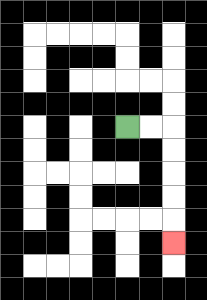{'start': '[5, 5]', 'end': '[7, 10]', 'path_directions': 'R,R,D,D,D,D,D', 'path_coordinates': '[[5, 5], [6, 5], [7, 5], [7, 6], [7, 7], [7, 8], [7, 9], [7, 10]]'}